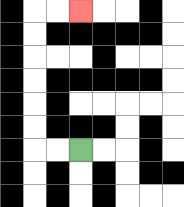{'start': '[3, 6]', 'end': '[3, 0]', 'path_directions': 'L,L,U,U,U,U,U,U,R,R', 'path_coordinates': '[[3, 6], [2, 6], [1, 6], [1, 5], [1, 4], [1, 3], [1, 2], [1, 1], [1, 0], [2, 0], [3, 0]]'}